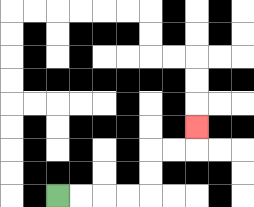{'start': '[2, 8]', 'end': '[8, 5]', 'path_directions': 'R,R,R,R,U,U,R,R,U', 'path_coordinates': '[[2, 8], [3, 8], [4, 8], [5, 8], [6, 8], [6, 7], [6, 6], [7, 6], [8, 6], [8, 5]]'}